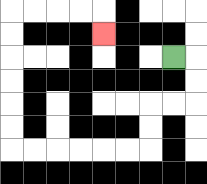{'start': '[7, 2]', 'end': '[4, 1]', 'path_directions': 'R,D,D,L,L,D,D,L,L,L,L,L,L,U,U,U,U,U,U,R,R,R,R,D', 'path_coordinates': '[[7, 2], [8, 2], [8, 3], [8, 4], [7, 4], [6, 4], [6, 5], [6, 6], [5, 6], [4, 6], [3, 6], [2, 6], [1, 6], [0, 6], [0, 5], [0, 4], [0, 3], [0, 2], [0, 1], [0, 0], [1, 0], [2, 0], [3, 0], [4, 0], [4, 1]]'}